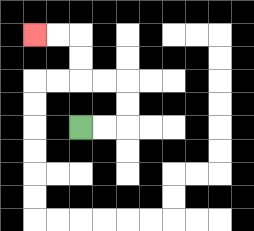{'start': '[3, 5]', 'end': '[1, 1]', 'path_directions': 'R,R,U,U,L,L,U,U,L,L', 'path_coordinates': '[[3, 5], [4, 5], [5, 5], [5, 4], [5, 3], [4, 3], [3, 3], [3, 2], [3, 1], [2, 1], [1, 1]]'}